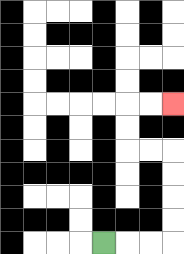{'start': '[4, 10]', 'end': '[7, 4]', 'path_directions': 'R,R,R,U,U,U,U,L,L,U,U,R,R', 'path_coordinates': '[[4, 10], [5, 10], [6, 10], [7, 10], [7, 9], [7, 8], [7, 7], [7, 6], [6, 6], [5, 6], [5, 5], [5, 4], [6, 4], [7, 4]]'}